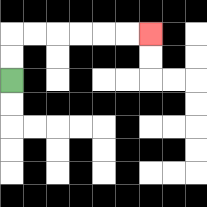{'start': '[0, 3]', 'end': '[6, 1]', 'path_directions': 'U,U,R,R,R,R,R,R', 'path_coordinates': '[[0, 3], [0, 2], [0, 1], [1, 1], [2, 1], [3, 1], [4, 1], [5, 1], [6, 1]]'}